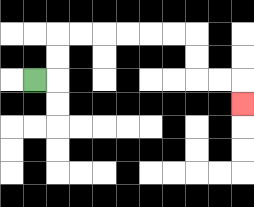{'start': '[1, 3]', 'end': '[10, 4]', 'path_directions': 'R,U,U,R,R,R,R,R,R,D,D,R,R,D', 'path_coordinates': '[[1, 3], [2, 3], [2, 2], [2, 1], [3, 1], [4, 1], [5, 1], [6, 1], [7, 1], [8, 1], [8, 2], [8, 3], [9, 3], [10, 3], [10, 4]]'}